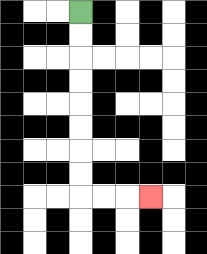{'start': '[3, 0]', 'end': '[6, 8]', 'path_directions': 'D,D,D,D,D,D,D,D,R,R,R', 'path_coordinates': '[[3, 0], [3, 1], [3, 2], [3, 3], [3, 4], [3, 5], [3, 6], [3, 7], [3, 8], [4, 8], [5, 8], [6, 8]]'}